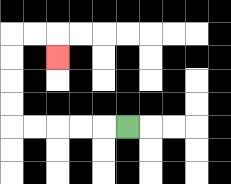{'start': '[5, 5]', 'end': '[2, 2]', 'path_directions': 'L,L,L,L,L,U,U,U,U,R,R,D', 'path_coordinates': '[[5, 5], [4, 5], [3, 5], [2, 5], [1, 5], [0, 5], [0, 4], [0, 3], [0, 2], [0, 1], [1, 1], [2, 1], [2, 2]]'}